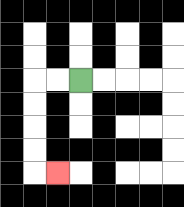{'start': '[3, 3]', 'end': '[2, 7]', 'path_directions': 'L,L,D,D,D,D,R', 'path_coordinates': '[[3, 3], [2, 3], [1, 3], [1, 4], [1, 5], [1, 6], [1, 7], [2, 7]]'}